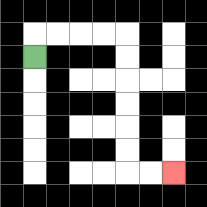{'start': '[1, 2]', 'end': '[7, 7]', 'path_directions': 'U,R,R,R,R,D,D,D,D,D,D,R,R', 'path_coordinates': '[[1, 2], [1, 1], [2, 1], [3, 1], [4, 1], [5, 1], [5, 2], [5, 3], [5, 4], [5, 5], [5, 6], [5, 7], [6, 7], [7, 7]]'}